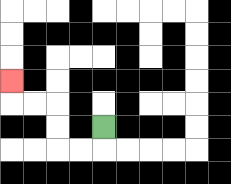{'start': '[4, 5]', 'end': '[0, 3]', 'path_directions': 'D,L,L,U,U,L,L,U', 'path_coordinates': '[[4, 5], [4, 6], [3, 6], [2, 6], [2, 5], [2, 4], [1, 4], [0, 4], [0, 3]]'}